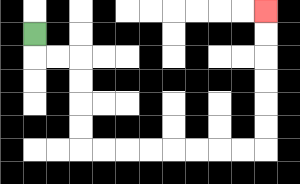{'start': '[1, 1]', 'end': '[11, 0]', 'path_directions': 'D,R,R,D,D,D,D,R,R,R,R,R,R,R,R,U,U,U,U,U,U', 'path_coordinates': '[[1, 1], [1, 2], [2, 2], [3, 2], [3, 3], [3, 4], [3, 5], [3, 6], [4, 6], [5, 6], [6, 6], [7, 6], [8, 6], [9, 6], [10, 6], [11, 6], [11, 5], [11, 4], [11, 3], [11, 2], [11, 1], [11, 0]]'}